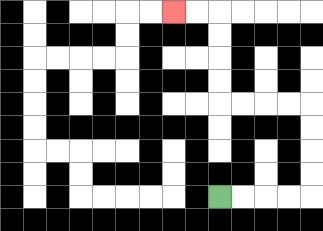{'start': '[9, 8]', 'end': '[7, 0]', 'path_directions': 'R,R,R,R,U,U,U,U,L,L,L,L,U,U,U,U,L,L', 'path_coordinates': '[[9, 8], [10, 8], [11, 8], [12, 8], [13, 8], [13, 7], [13, 6], [13, 5], [13, 4], [12, 4], [11, 4], [10, 4], [9, 4], [9, 3], [9, 2], [9, 1], [9, 0], [8, 0], [7, 0]]'}